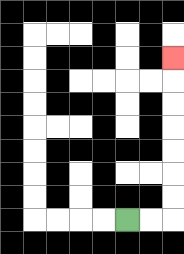{'start': '[5, 9]', 'end': '[7, 2]', 'path_directions': 'R,R,U,U,U,U,U,U,U', 'path_coordinates': '[[5, 9], [6, 9], [7, 9], [7, 8], [7, 7], [7, 6], [7, 5], [7, 4], [7, 3], [7, 2]]'}